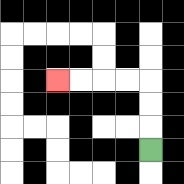{'start': '[6, 6]', 'end': '[2, 3]', 'path_directions': 'U,U,U,L,L,L,L', 'path_coordinates': '[[6, 6], [6, 5], [6, 4], [6, 3], [5, 3], [4, 3], [3, 3], [2, 3]]'}